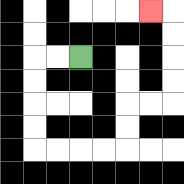{'start': '[3, 2]', 'end': '[6, 0]', 'path_directions': 'L,L,D,D,D,D,R,R,R,R,U,U,R,R,U,U,U,U,L', 'path_coordinates': '[[3, 2], [2, 2], [1, 2], [1, 3], [1, 4], [1, 5], [1, 6], [2, 6], [3, 6], [4, 6], [5, 6], [5, 5], [5, 4], [6, 4], [7, 4], [7, 3], [7, 2], [7, 1], [7, 0], [6, 0]]'}